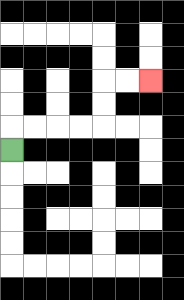{'start': '[0, 6]', 'end': '[6, 3]', 'path_directions': 'U,R,R,R,R,U,U,R,R', 'path_coordinates': '[[0, 6], [0, 5], [1, 5], [2, 5], [3, 5], [4, 5], [4, 4], [4, 3], [5, 3], [6, 3]]'}